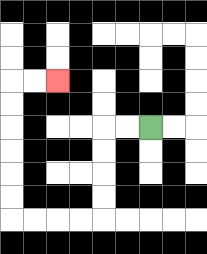{'start': '[6, 5]', 'end': '[2, 3]', 'path_directions': 'L,L,D,D,D,D,L,L,L,L,U,U,U,U,U,U,R,R', 'path_coordinates': '[[6, 5], [5, 5], [4, 5], [4, 6], [4, 7], [4, 8], [4, 9], [3, 9], [2, 9], [1, 9], [0, 9], [0, 8], [0, 7], [0, 6], [0, 5], [0, 4], [0, 3], [1, 3], [2, 3]]'}